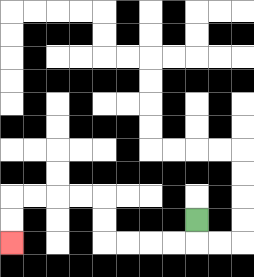{'start': '[8, 9]', 'end': '[0, 10]', 'path_directions': 'D,L,L,L,L,U,U,L,L,L,L,D,D', 'path_coordinates': '[[8, 9], [8, 10], [7, 10], [6, 10], [5, 10], [4, 10], [4, 9], [4, 8], [3, 8], [2, 8], [1, 8], [0, 8], [0, 9], [0, 10]]'}